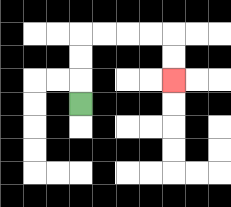{'start': '[3, 4]', 'end': '[7, 3]', 'path_directions': 'U,U,U,R,R,R,R,D,D', 'path_coordinates': '[[3, 4], [3, 3], [3, 2], [3, 1], [4, 1], [5, 1], [6, 1], [7, 1], [7, 2], [7, 3]]'}